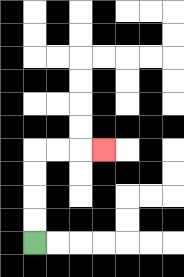{'start': '[1, 10]', 'end': '[4, 6]', 'path_directions': 'U,U,U,U,R,R,R', 'path_coordinates': '[[1, 10], [1, 9], [1, 8], [1, 7], [1, 6], [2, 6], [3, 6], [4, 6]]'}